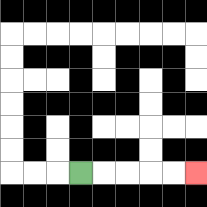{'start': '[3, 7]', 'end': '[8, 7]', 'path_directions': 'R,R,R,R,R', 'path_coordinates': '[[3, 7], [4, 7], [5, 7], [6, 7], [7, 7], [8, 7]]'}